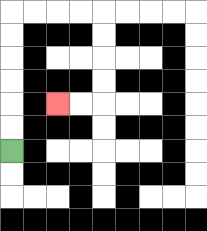{'start': '[0, 6]', 'end': '[2, 4]', 'path_directions': 'U,U,U,U,U,U,R,R,R,R,D,D,D,D,L,L', 'path_coordinates': '[[0, 6], [0, 5], [0, 4], [0, 3], [0, 2], [0, 1], [0, 0], [1, 0], [2, 0], [3, 0], [4, 0], [4, 1], [4, 2], [4, 3], [4, 4], [3, 4], [2, 4]]'}